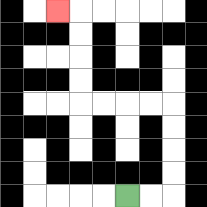{'start': '[5, 8]', 'end': '[2, 0]', 'path_directions': 'R,R,U,U,U,U,L,L,L,L,U,U,U,U,L', 'path_coordinates': '[[5, 8], [6, 8], [7, 8], [7, 7], [7, 6], [7, 5], [7, 4], [6, 4], [5, 4], [4, 4], [3, 4], [3, 3], [3, 2], [3, 1], [3, 0], [2, 0]]'}